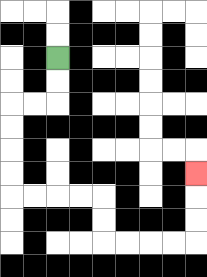{'start': '[2, 2]', 'end': '[8, 7]', 'path_directions': 'D,D,L,L,D,D,D,D,R,R,R,R,D,D,R,R,R,R,U,U,U', 'path_coordinates': '[[2, 2], [2, 3], [2, 4], [1, 4], [0, 4], [0, 5], [0, 6], [0, 7], [0, 8], [1, 8], [2, 8], [3, 8], [4, 8], [4, 9], [4, 10], [5, 10], [6, 10], [7, 10], [8, 10], [8, 9], [8, 8], [8, 7]]'}